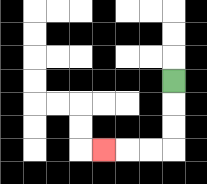{'start': '[7, 3]', 'end': '[4, 6]', 'path_directions': 'D,D,D,L,L,L', 'path_coordinates': '[[7, 3], [7, 4], [7, 5], [7, 6], [6, 6], [5, 6], [4, 6]]'}